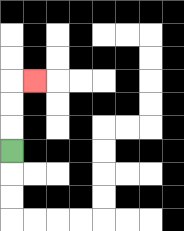{'start': '[0, 6]', 'end': '[1, 3]', 'path_directions': 'U,U,U,R', 'path_coordinates': '[[0, 6], [0, 5], [0, 4], [0, 3], [1, 3]]'}